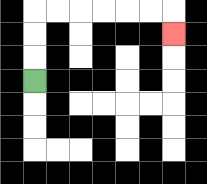{'start': '[1, 3]', 'end': '[7, 1]', 'path_directions': 'U,U,U,R,R,R,R,R,R,D', 'path_coordinates': '[[1, 3], [1, 2], [1, 1], [1, 0], [2, 0], [3, 0], [4, 0], [5, 0], [6, 0], [7, 0], [7, 1]]'}